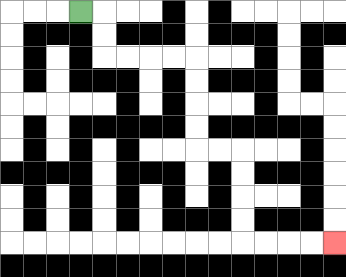{'start': '[3, 0]', 'end': '[14, 10]', 'path_directions': 'R,D,D,R,R,R,R,D,D,D,D,R,R,D,D,D,D,R,R,R,R', 'path_coordinates': '[[3, 0], [4, 0], [4, 1], [4, 2], [5, 2], [6, 2], [7, 2], [8, 2], [8, 3], [8, 4], [8, 5], [8, 6], [9, 6], [10, 6], [10, 7], [10, 8], [10, 9], [10, 10], [11, 10], [12, 10], [13, 10], [14, 10]]'}